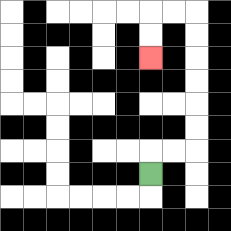{'start': '[6, 7]', 'end': '[6, 2]', 'path_directions': 'U,R,R,U,U,U,U,U,U,L,L,D,D', 'path_coordinates': '[[6, 7], [6, 6], [7, 6], [8, 6], [8, 5], [8, 4], [8, 3], [8, 2], [8, 1], [8, 0], [7, 0], [6, 0], [6, 1], [6, 2]]'}